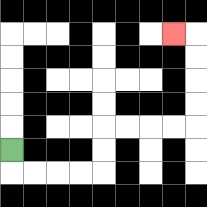{'start': '[0, 6]', 'end': '[7, 1]', 'path_directions': 'D,R,R,R,R,U,U,R,R,R,R,U,U,U,U,L', 'path_coordinates': '[[0, 6], [0, 7], [1, 7], [2, 7], [3, 7], [4, 7], [4, 6], [4, 5], [5, 5], [6, 5], [7, 5], [8, 5], [8, 4], [8, 3], [8, 2], [8, 1], [7, 1]]'}